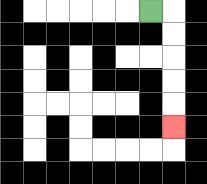{'start': '[6, 0]', 'end': '[7, 5]', 'path_directions': 'R,D,D,D,D,D', 'path_coordinates': '[[6, 0], [7, 0], [7, 1], [7, 2], [7, 3], [7, 4], [7, 5]]'}